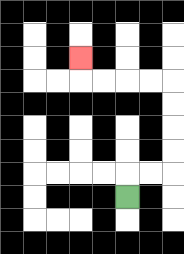{'start': '[5, 8]', 'end': '[3, 2]', 'path_directions': 'U,R,R,U,U,U,U,L,L,L,L,U', 'path_coordinates': '[[5, 8], [5, 7], [6, 7], [7, 7], [7, 6], [7, 5], [7, 4], [7, 3], [6, 3], [5, 3], [4, 3], [3, 3], [3, 2]]'}